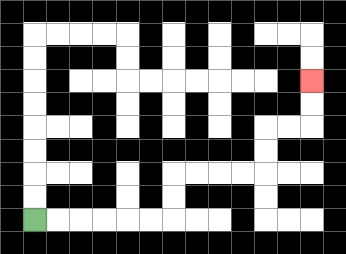{'start': '[1, 9]', 'end': '[13, 3]', 'path_directions': 'R,R,R,R,R,R,U,U,R,R,R,R,U,U,R,R,U,U', 'path_coordinates': '[[1, 9], [2, 9], [3, 9], [4, 9], [5, 9], [6, 9], [7, 9], [7, 8], [7, 7], [8, 7], [9, 7], [10, 7], [11, 7], [11, 6], [11, 5], [12, 5], [13, 5], [13, 4], [13, 3]]'}